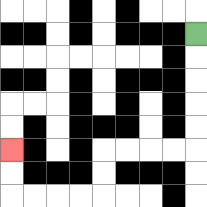{'start': '[8, 1]', 'end': '[0, 6]', 'path_directions': 'D,D,D,D,D,L,L,L,L,D,D,L,L,L,L,U,U', 'path_coordinates': '[[8, 1], [8, 2], [8, 3], [8, 4], [8, 5], [8, 6], [7, 6], [6, 6], [5, 6], [4, 6], [4, 7], [4, 8], [3, 8], [2, 8], [1, 8], [0, 8], [0, 7], [0, 6]]'}